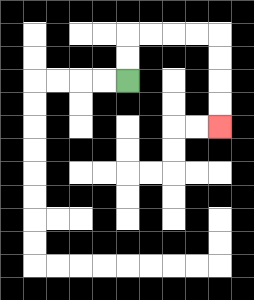{'start': '[5, 3]', 'end': '[9, 5]', 'path_directions': 'U,U,R,R,R,R,D,D,D,D', 'path_coordinates': '[[5, 3], [5, 2], [5, 1], [6, 1], [7, 1], [8, 1], [9, 1], [9, 2], [9, 3], [9, 4], [9, 5]]'}